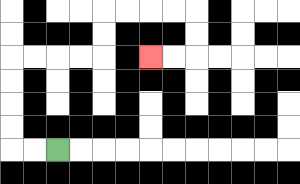{'start': '[2, 6]', 'end': '[6, 2]', 'path_directions': 'L,L,U,U,U,U,R,R,R,R,U,U,R,R,R,R,D,D,L,L', 'path_coordinates': '[[2, 6], [1, 6], [0, 6], [0, 5], [0, 4], [0, 3], [0, 2], [1, 2], [2, 2], [3, 2], [4, 2], [4, 1], [4, 0], [5, 0], [6, 0], [7, 0], [8, 0], [8, 1], [8, 2], [7, 2], [6, 2]]'}